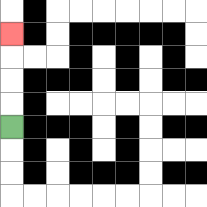{'start': '[0, 5]', 'end': '[0, 1]', 'path_directions': 'U,U,U,U', 'path_coordinates': '[[0, 5], [0, 4], [0, 3], [0, 2], [0, 1]]'}